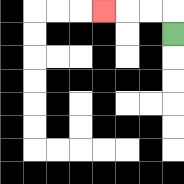{'start': '[7, 1]', 'end': '[4, 0]', 'path_directions': 'U,L,L,L', 'path_coordinates': '[[7, 1], [7, 0], [6, 0], [5, 0], [4, 0]]'}